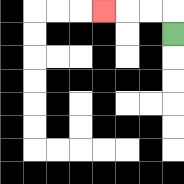{'start': '[7, 1]', 'end': '[4, 0]', 'path_directions': 'U,L,L,L', 'path_coordinates': '[[7, 1], [7, 0], [6, 0], [5, 0], [4, 0]]'}